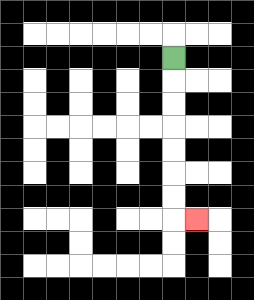{'start': '[7, 2]', 'end': '[8, 9]', 'path_directions': 'D,D,D,D,D,D,D,R', 'path_coordinates': '[[7, 2], [7, 3], [7, 4], [7, 5], [7, 6], [7, 7], [7, 8], [7, 9], [8, 9]]'}